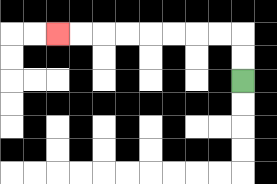{'start': '[10, 3]', 'end': '[2, 1]', 'path_directions': 'U,U,L,L,L,L,L,L,L,L', 'path_coordinates': '[[10, 3], [10, 2], [10, 1], [9, 1], [8, 1], [7, 1], [6, 1], [5, 1], [4, 1], [3, 1], [2, 1]]'}